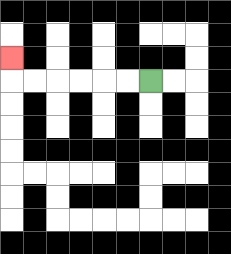{'start': '[6, 3]', 'end': '[0, 2]', 'path_directions': 'L,L,L,L,L,L,U', 'path_coordinates': '[[6, 3], [5, 3], [4, 3], [3, 3], [2, 3], [1, 3], [0, 3], [0, 2]]'}